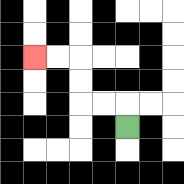{'start': '[5, 5]', 'end': '[1, 2]', 'path_directions': 'U,L,L,U,U,L,L', 'path_coordinates': '[[5, 5], [5, 4], [4, 4], [3, 4], [3, 3], [3, 2], [2, 2], [1, 2]]'}